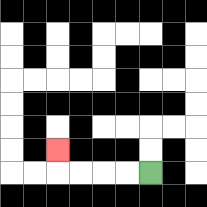{'start': '[6, 7]', 'end': '[2, 6]', 'path_directions': 'L,L,L,L,U', 'path_coordinates': '[[6, 7], [5, 7], [4, 7], [3, 7], [2, 7], [2, 6]]'}